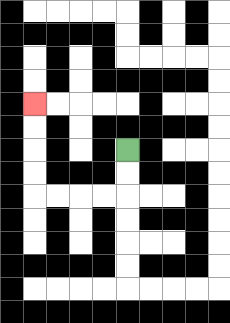{'start': '[5, 6]', 'end': '[1, 4]', 'path_directions': 'D,D,L,L,L,L,U,U,U,U', 'path_coordinates': '[[5, 6], [5, 7], [5, 8], [4, 8], [3, 8], [2, 8], [1, 8], [1, 7], [1, 6], [1, 5], [1, 4]]'}